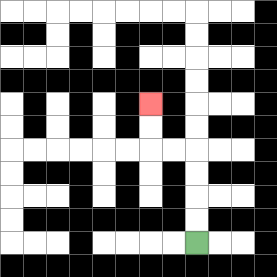{'start': '[8, 10]', 'end': '[6, 4]', 'path_directions': 'U,U,U,U,L,L,U,U', 'path_coordinates': '[[8, 10], [8, 9], [8, 8], [8, 7], [8, 6], [7, 6], [6, 6], [6, 5], [6, 4]]'}